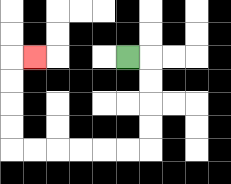{'start': '[5, 2]', 'end': '[1, 2]', 'path_directions': 'R,D,D,D,D,L,L,L,L,L,L,U,U,U,U,R', 'path_coordinates': '[[5, 2], [6, 2], [6, 3], [6, 4], [6, 5], [6, 6], [5, 6], [4, 6], [3, 6], [2, 6], [1, 6], [0, 6], [0, 5], [0, 4], [0, 3], [0, 2], [1, 2]]'}